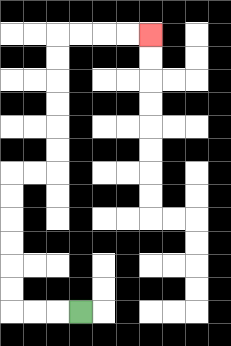{'start': '[3, 13]', 'end': '[6, 1]', 'path_directions': 'L,L,L,U,U,U,U,U,U,R,R,U,U,U,U,U,U,R,R,R,R', 'path_coordinates': '[[3, 13], [2, 13], [1, 13], [0, 13], [0, 12], [0, 11], [0, 10], [0, 9], [0, 8], [0, 7], [1, 7], [2, 7], [2, 6], [2, 5], [2, 4], [2, 3], [2, 2], [2, 1], [3, 1], [4, 1], [5, 1], [6, 1]]'}